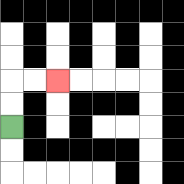{'start': '[0, 5]', 'end': '[2, 3]', 'path_directions': 'U,U,R,R', 'path_coordinates': '[[0, 5], [0, 4], [0, 3], [1, 3], [2, 3]]'}